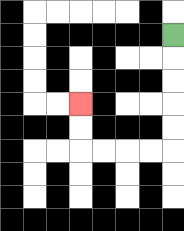{'start': '[7, 1]', 'end': '[3, 4]', 'path_directions': 'D,D,D,D,D,L,L,L,L,U,U', 'path_coordinates': '[[7, 1], [7, 2], [7, 3], [7, 4], [7, 5], [7, 6], [6, 6], [5, 6], [4, 6], [3, 6], [3, 5], [3, 4]]'}